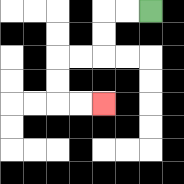{'start': '[6, 0]', 'end': '[4, 4]', 'path_directions': 'L,L,D,D,L,L,D,D,R,R', 'path_coordinates': '[[6, 0], [5, 0], [4, 0], [4, 1], [4, 2], [3, 2], [2, 2], [2, 3], [2, 4], [3, 4], [4, 4]]'}